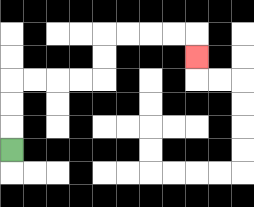{'start': '[0, 6]', 'end': '[8, 2]', 'path_directions': 'U,U,U,R,R,R,R,U,U,R,R,R,R,D', 'path_coordinates': '[[0, 6], [0, 5], [0, 4], [0, 3], [1, 3], [2, 3], [3, 3], [4, 3], [4, 2], [4, 1], [5, 1], [6, 1], [7, 1], [8, 1], [8, 2]]'}